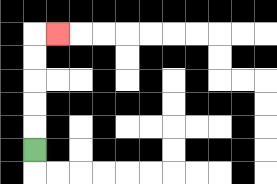{'start': '[1, 6]', 'end': '[2, 1]', 'path_directions': 'U,U,U,U,U,R', 'path_coordinates': '[[1, 6], [1, 5], [1, 4], [1, 3], [1, 2], [1, 1], [2, 1]]'}